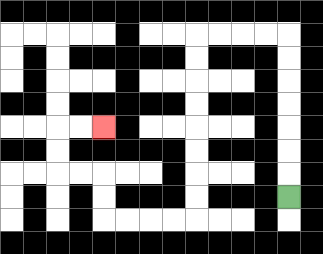{'start': '[12, 8]', 'end': '[4, 5]', 'path_directions': 'U,U,U,U,U,U,U,L,L,L,L,D,D,D,D,D,D,D,D,L,L,L,L,U,U,L,L,U,U,R,R', 'path_coordinates': '[[12, 8], [12, 7], [12, 6], [12, 5], [12, 4], [12, 3], [12, 2], [12, 1], [11, 1], [10, 1], [9, 1], [8, 1], [8, 2], [8, 3], [8, 4], [8, 5], [8, 6], [8, 7], [8, 8], [8, 9], [7, 9], [6, 9], [5, 9], [4, 9], [4, 8], [4, 7], [3, 7], [2, 7], [2, 6], [2, 5], [3, 5], [4, 5]]'}